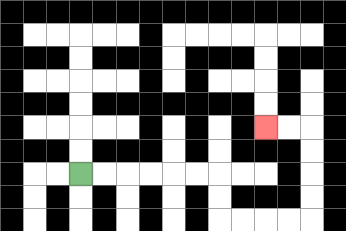{'start': '[3, 7]', 'end': '[11, 5]', 'path_directions': 'R,R,R,R,R,R,D,D,R,R,R,R,U,U,U,U,L,L', 'path_coordinates': '[[3, 7], [4, 7], [5, 7], [6, 7], [7, 7], [8, 7], [9, 7], [9, 8], [9, 9], [10, 9], [11, 9], [12, 9], [13, 9], [13, 8], [13, 7], [13, 6], [13, 5], [12, 5], [11, 5]]'}